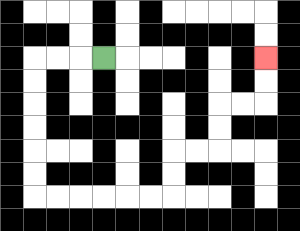{'start': '[4, 2]', 'end': '[11, 2]', 'path_directions': 'L,L,L,D,D,D,D,D,D,R,R,R,R,R,R,U,U,R,R,U,U,R,R,U,U', 'path_coordinates': '[[4, 2], [3, 2], [2, 2], [1, 2], [1, 3], [1, 4], [1, 5], [1, 6], [1, 7], [1, 8], [2, 8], [3, 8], [4, 8], [5, 8], [6, 8], [7, 8], [7, 7], [7, 6], [8, 6], [9, 6], [9, 5], [9, 4], [10, 4], [11, 4], [11, 3], [11, 2]]'}